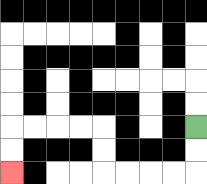{'start': '[8, 5]', 'end': '[0, 7]', 'path_directions': 'D,D,L,L,L,L,U,U,L,L,L,L,D,D', 'path_coordinates': '[[8, 5], [8, 6], [8, 7], [7, 7], [6, 7], [5, 7], [4, 7], [4, 6], [4, 5], [3, 5], [2, 5], [1, 5], [0, 5], [0, 6], [0, 7]]'}